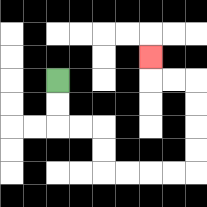{'start': '[2, 3]', 'end': '[6, 2]', 'path_directions': 'D,D,R,R,D,D,R,R,R,R,U,U,U,U,L,L,U', 'path_coordinates': '[[2, 3], [2, 4], [2, 5], [3, 5], [4, 5], [4, 6], [4, 7], [5, 7], [6, 7], [7, 7], [8, 7], [8, 6], [8, 5], [8, 4], [8, 3], [7, 3], [6, 3], [6, 2]]'}